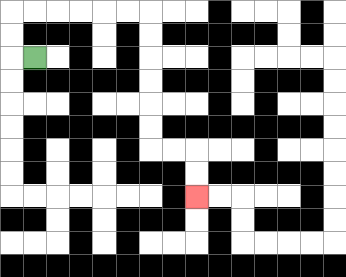{'start': '[1, 2]', 'end': '[8, 8]', 'path_directions': 'L,U,U,R,R,R,R,R,R,D,D,D,D,D,D,R,R,D,D', 'path_coordinates': '[[1, 2], [0, 2], [0, 1], [0, 0], [1, 0], [2, 0], [3, 0], [4, 0], [5, 0], [6, 0], [6, 1], [6, 2], [6, 3], [6, 4], [6, 5], [6, 6], [7, 6], [8, 6], [8, 7], [8, 8]]'}